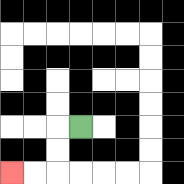{'start': '[3, 5]', 'end': '[0, 7]', 'path_directions': 'L,D,D,L,L', 'path_coordinates': '[[3, 5], [2, 5], [2, 6], [2, 7], [1, 7], [0, 7]]'}